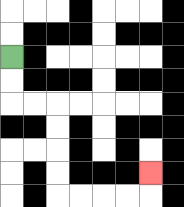{'start': '[0, 2]', 'end': '[6, 7]', 'path_directions': 'D,D,R,R,D,D,D,D,R,R,R,R,U', 'path_coordinates': '[[0, 2], [0, 3], [0, 4], [1, 4], [2, 4], [2, 5], [2, 6], [2, 7], [2, 8], [3, 8], [4, 8], [5, 8], [6, 8], [6, 7]]'}